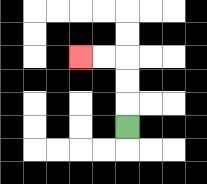{'start': '[5, 5]', 'end': '[3, 2]', 'path_directions': 'U,U,U,L,L', 'path_coordinates': '[[5, 5], [5, 4], [5, 3], [5, 2], [4, 2], [3, 2]]'}